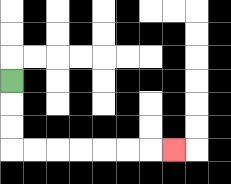{'start': '[0, 3]', 'end': '[7, 6]', 'path_directions': 'D,D,D,R,R,R,R,R,R,R', 'path_coordinates': '[[0, 3], [0, 4], [0, 5], [0, 6], [1, 6], [2, 6], [3, 6], [4, 6], [5, 6], [6, 6], [7, 6]]'}